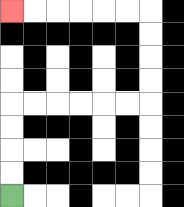{'start': '[0, 8]', 'end': '[0, 0]', 'path_directions': 'U,U,U,U,R,R,R,R,R,R,U,U,U,U,L,L,L,L,L,L', 'path_coordinates': '[[0, 8], [0, 7], [0, 6], [0, 5], [0, 4], [1, 4], [2, 4], [3, 4], [4, 4], [5, 4], [6, 4], [6, 3], [6, 2], [6, 1], [6, 0], [5, 0], [4, 0], [3, 0], [2, 0], [1, 0], [0, 0]]'}